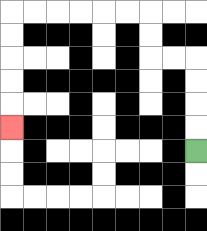{'start': '[8, 6]', 'end': '[0, 5]', 'path_directions': 'U,U,U,U,L,L,U,U,L,L,L,L,L,L,D,D,D,D,D', 'path_coordinates': '[[8, 6], [8, 5], [8, 4], [8, 3], [8, 2], [7, 2], [6, 2], [6, 1], [6, 0], [5, 0], [4, 0], [3, 0], [2, 0], [1, 0], [0, 0], [0, 1], [0, 2], [0, 3], [0, 4], [0, 5]]'}